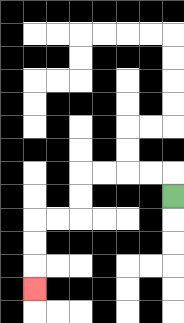{'start': '[7, 8]', 'end': '[1, 12]', 'path_directions': 'U,L,L,L,L,D,D,L,L,D,D,D', 'path_coordinates': '[[7, 8], [7, 7], [6, 7], [5, 7], [4, 7], [3, 7], [3, 8], [3, 9], [2, 9], [1, 9], [1, 10], [1, 11], [1, 12]]'}